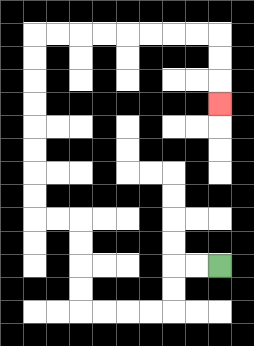{'start': '[9, 11]', 'end': '[9, 4]', 'path_directions': 'L,L,D,D,L,L,L,L,U,U,U,U,L,L,U,U,U,U,U,U,U,U,R,R,R,R,R,R,R,R,D,D,D', 'path_coordinates': '[[9, 11], [8, 11], [7, 11], [7, 12], [7, 13], [6, 13], [5, 13], [4, 13], [3, 13], [3, 12], [3, 11], [3, 10], [3, 9], [2, 9], [1, 9], [1, 8], [1, 7], [1, 6], [1, 5], [1, 4], [1, 3], [1, 2], [1, 1], [2, 1], [3, 1], [4, 1], [5, 1], [6, 1], [7, 1], [8, 1], [9, 1], [9, 2], [9, 3], [9, 4]]'}